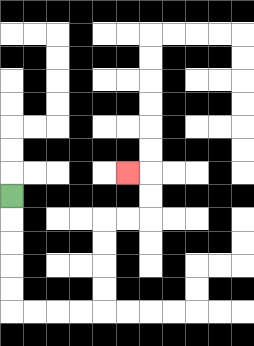{'start': '[0, 8]', 'end': '[5, 7]', 'path_directions': 'D,D,D,D,D,R,R,R,R,U,U,U,U,R,R,U,U,L', 'path_coordinates': '[[0, 8], [0, 9], [0, 10], [0, 11], [0, 12], [0, 13], [1, 13], [2, 13], [3, 13], [4, 13], [4, 12], [4, 11], [4, 10], [4, 9], [5, 9], [6, 9], [6, 8], [6, 7], [5, 7]]'}